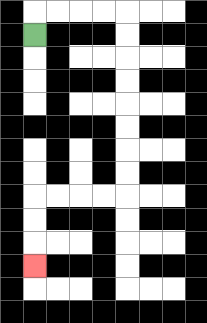{'start': '[1, 1]', 'end': '[1, 11]', 'path_directions': 'U,R,R,R,R,D,D,D,D,D,D,D,D,L,L,L,L,D,D,D', 'path_coordinates': '[[1, 1], [1, 0], [2, 0], [3, 0], [4, 0], [5, 0], [5, 1], [5, 2], [5, 3], [5, 4], [5, 5], [5, 6], [5, 7], [5, 8], [4, 8], [3, 8], [2, 8], [1, 8], [1, 9], [1, 10], [1, 11]]'}